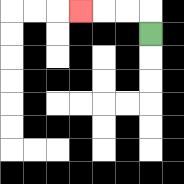{'start': '[6, 1]', 'end': '[3, 0]', 'path_directions': 'U,L,L,L', 'path_coordinates': '[[6, 1], [6, 0], [5, 0], [4, 0], [3, 0]]'}